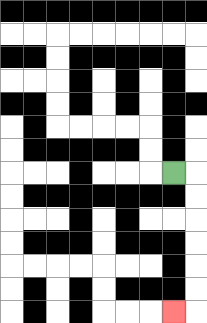{'start': '[7, 7]', 'end': '[7, 13]', 'path_directions': 'R,D,D,D,D,D,D,L', 'path_coordinates': '[[7, 7], [8, 7], [8, 8], [8, 9], [8, 10], [8, 11], [8, 12], [8, 13], [7, 13]]'}